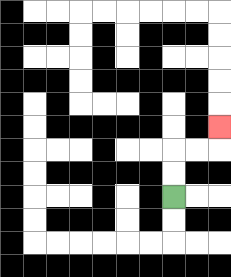{'start': '[7, 8]', 'end': '[9, 5]', 'path_directions': 'U,U,R,R,U', 'path_coordinates': '[[7, 8], [7, 7], [7, 6], [8, 6], [9, 6], [9, 5]]'}